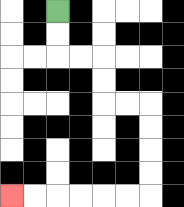{'start': '[2, 0]', 'end': '[0, 8]', 'path_directions': 'D,D,R,R,D,D,R,R,D,D,D,D,L,L,L,L,L,L', 'path_coordinates': '[[2, 0], [2, 1], [2, 2], [3, 2], [4, 2], [4, 3], [4, 4], [5, 4], [6, 4], [6, 5], [6, 6], [6, 7], [6, 8], [5, 8], [4, 8], [3, 8], [2, 8], [1, 8], [0, 8]]'}